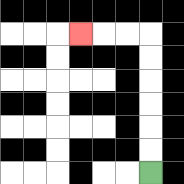{'start': '[6, 7]', 'end': '[3, 1]', 'path_directions': 'U,U,U,U,U,U,L,L,L', 'path_coordinates': '[[6, 7], [6, 6], [6, 5], [6, 4], [6, 3], [6, 2], [6, 1], [5, 1], [4, 1], [3, 1]]'}